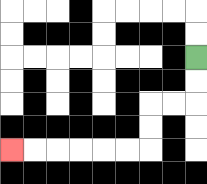{'start': '[8, 2]', 'end': '[0, 6]', 'path_directions': 'D,D,L,L,D,D,L,L,L,L,L,L', 'path_coordinates': '[[8, 2], [8, 3], [8, 4], [7, 4], [6, 4], [6, 5], [6, 6], [5, 6], [4, 6], [3, 6], [2, 6], [1, 6], [0, 6]]'}